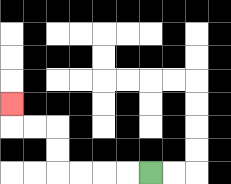{'start': '[6, 7]', 'end': '[0, 4]', 'path_directions': 'L,L,L,L,U,U,L,L,U', 'path_coordinates': '[[6, 7], [5, 7], [4, 7], [3, 7], [2, 7], [2, 6], [2, 5], [1, 5], [0, 5], [0, 4]]'}